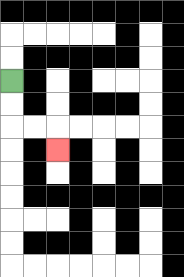{'start': '[0, 3]', 'end': '[2, 6]', 'path_directions': 'D,D,R,R,D', 'path_coordinates': '[[0, 3], [0, 4], [0, 5], [1, 5], [2, 5], [2, 6]]'}